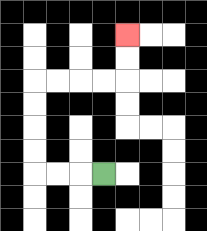{'start': '[4, 7]', 'end': '[5, 1]', 'path_directions': 'L,L,L,U,U,U,U,R,R,R,R,U,U', 'path_coordinates': '[[4, 7], [3, 7], [2, 7], [1, 7], [1, 6], [1, 5], [1, 4], [1, 3], [2, 3], [3, 3], [4, 3], [5, 3], [5, 2], [5, 1]]'}